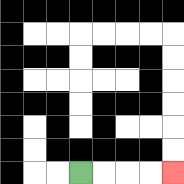{'start': '[3, 7]', 'end': '[7, 7]', 'path_directions': 'R,R,R,R', 'path_coordinates': '[[3, 7], [4, 7], [5, 7], [6, 7], [7, 7]]'}